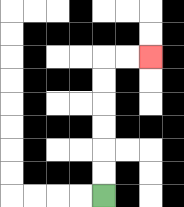{'start': '[4, 8]', 'end': '[6, 2]', 'path_directions': 'U,U,U,U,U,U,R,R', 'path_coordinates': '[[4, 8], [4, 7], [4, 6], [4, 5], [4, 4], [4, 3], [4, 2], [5, 2], [6, 2]]'}